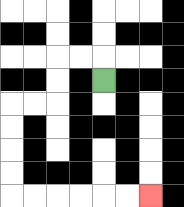{'start': '[4, 3]', 'end': '[6, 8]', 'path_directions': 'U,L,L,D,D,L,L,D,D,D,D,R,R,R,R,R,R', 'path_coordinates': '[[4, 3], [4, 2], [3, 2], [2, 2], [2, 3], [2, 4], [1, 4], [0, 4], [0, 5], [0, 6], [0, 7], [0, 8], [1, 8], [2, 8], [3, 8], [4, 8], [5, 8], [6, 8]]'}